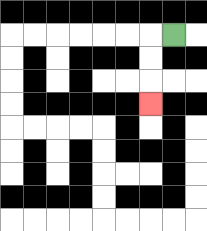{'start': '[7, 1]', 'end': '[6, 4]', 'path_directions': 'L,D,D,D', 'path_coordinates': '[[7, 1], [6, 1], [6, 2], [6, 3], [6, 4]]'}